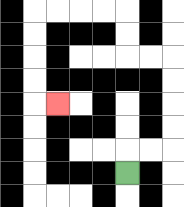{'start': '[5, 7]', 'end': '[2, 4]', 'path_directions': 'U,R,R,U,U,U,U,L,L,U,U,L,L,L,L,D,D,D,D,R', 'path_coordinates': '[[5, 7], [5, 6], [6, 6], [7, 6], [7, 5], [7, 4], [7, 3], [7, 2], [6, 2], [5, 2], [5, 1], [5, 0], [4, 0], [3, 0], [2, 0], [1, 0], [1, 1], [1, 2], [1, 3], [1, 4], [2, 4]]'}